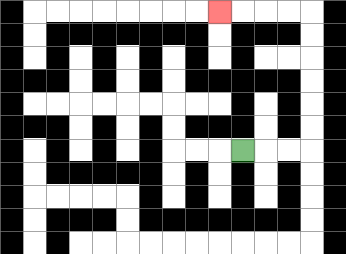{'start': '[10, 6]', 'end': '[9, 0]', 'path_directions': 'R,R,R,U,U,U,U,U,U,L,L,L,L', 'path_coordinates': '[[10, 6], [11, 6], [12, 6], [13, 6], [13, 5], [13, 4], [13, 3], [13, 2], [13, 1], [13, 0], [12, 0], [11, 0], [10, 0], [9, 0]]'}